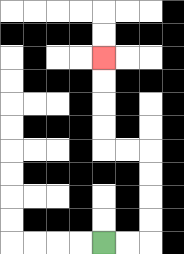{'start': '[4, 10]', 'end': '[4, 2]', 'path_directions': 'R,R,U,U,U,U,L,L,U,U,U,U', 'path_coordinates': '[[4, 10], [5, 10], [6, 10], [6, 9], [6, 8], [6, 7], [6, 6], [5, 6], [4, 6], [4, 5], [4, 4], [4, 3], [4, 2]]'}